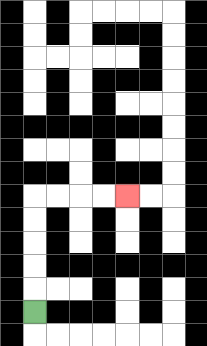{'start': '[1, 13]', 'end': '[5, 8]', 'path_directions': 'U,U,U,U,U,R,R,R,R', 'path_coordinates': '[[1, 13], [1, 12], [1, 11], [1, 10], [1, 9], [1, 8], [2, 8], [3, 8], [4, 8], [5, 8]]'}